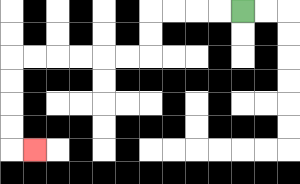{'start': '[10, 0]', 'end': '[1, 6]', 'path_directions': 'L,L,L,L,D,D,L,L,L,L,L,L,D,D,D,D,R', 'path_coordinates': '[[10, 0], [9, 0], [8, 0], [7, 0], [6, 0], [6, 1], [6, 2], [5, 2], [4, 2], [3, 2], [2, 2], [1, 2], [0, 2], [0, 3], [0, 4], [0, 5], [0, 6], [1, 6]]'}